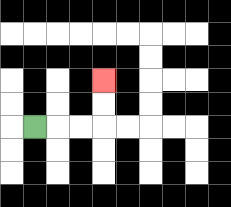{'start': '[1, 5]', 'end': '[4, 3]', 'path_directions': 'R,R,R,U,U', 'path_coordinates': '[[1, 5], [2, 5], [3, 5], [4, 5], [4, 4], [4, 3]]'}